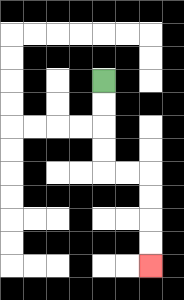{'start': '[4, 3]', 'end': '[6, 11]', 'path_directions': 'D,D,D,D,R,R,D,D,D,D', 'path_coordinates': '[[4, 3], [4, 4], [4, 5], [4, 6], [4, 7], [5, 7], [6, 7], [6, 8], [6, 9], [6, 10], [6, 11]]'}